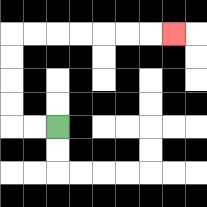{'start': '[2, 5]', 'end': '[7, 1]', 'path_directions': 'L,L,U,U,U,U,R,R,R,R,R,R,R', 'path_coordinates': '[[2, 5], [1, 5], [0, 5], [0, 4], [0, 3], [0, 2], [0, 1], [1, 1], [2, 1], [3, 1], [4, 1], [5, 1], [6, 1], [7, 1]]'}